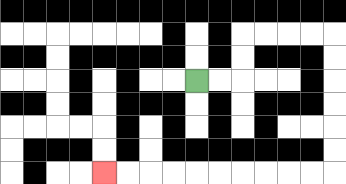{'start': '[8, 3]', 'end': '[4, 7]', 'path_directions': 'R,R,U,U,R,R,R,R,D,D,D,D,D,D,L,L,L,L,L,L,L,L,L,L', 'path_coordinates': '[[8, 3], [9, 3], [10, 3], [10, 2], [10, 1], [11, 1], [12, 1], [13, 1], [14, 1], [14, 2], [14, 3], [14, 4], [14, 5], [14, 6], [14, 7], [13, 7], [12, 7], [11, 7], [10, 7], [9, 7], [8, 7], [7, 7], [6, 7], [5, 7], [4, 7]]'}